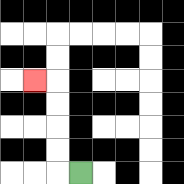{'start': '[3, 7]', 'end': '[1, 3]', 'path_directions': 'L,U,U,U,U,L', 'path_coordinates': '[[3, 7], [2, 7], [2, 6], [2, 5], [2, 4], [2, 3], [1, 3]]'}